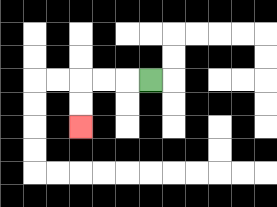{'start': '[6, 3]', 'end': '[3, 5]', 'path_directions': 'L,L,L,D,D', 'path_coordinates': '[[6, 3], [5, 3], [4, 3], [3, 3], [3, 4], [3, 5]]'}